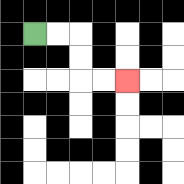{'start': '[1, 1]', 'end': '[5, 3]', 'path_directions': 'R,R,D,D,R,R', 'path_coordinates': '[[1, 1], [2, 1], [3, 1], [3, 2], [3, 3], [4, 3], [5, 3]]'}